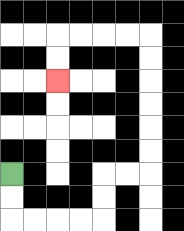{'start': '[0, 7]', 'end': '[2, 3]', 'path_directions': 'D,D,R,R,R,R,U,U,R,R,U,U,U,U,U,U,L,L,L,L,D,D', 'path_coordinates': '[[0, 7], [0, 8], [0, 9], [1, 9], [2, 9], [3, 9], [4, 9], [4, 8], [4, 7], [5, 7], [6, 7], [6, 6], [6, 5], [6, 4], [6, 3], [6, 2], [6, 1], [5, 1], [4, 1], [3, 1], [2, 1], [2, 2], [2, 3]]'}